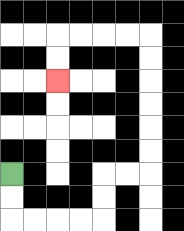{'start': '[0, 7]', 'end': '[2, 3]', 'path_directions': 'D,D,R,R,R,R,U,U,R,R,U,U,U,U,U,U,L,L,L,L,D,D', 'path_coordinates': '[[0, 7], [0, 8], [0, 9], [1, 9], [2, 9], [3, 9], [4, 9], [4, 8], [4, 7], [5, 7], [6, 7], [6, 6], [6, 5], [6, 4], [6, 3], [6, 2], [6, 1], [5, 1], [4, 1], [3, 1], [2, 1], [2, 2], [2, 3]]'}